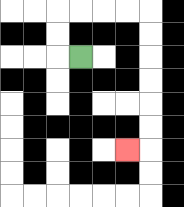{'start': '[3, 2]', 'end': '[5, 6]', 'path_directions': 'L,U,U,R,R,R,R,D,D,D,D,D,D,L', 'path_coordinates': '[[3, 2], [2, 2], [2, 1], [2, 0], [3, 0], [4, 0], [5, 0], [6, 0], [6, 1], [6, 2], [6, 3], [6, 4], [6, 5], [6, 6], [5, 6]]'}